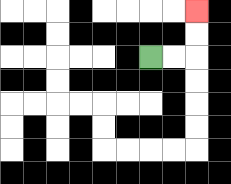{'start': '[6, 2]', 'end': '[8, 0]', 'path_directions': 'R,R,U,U', 'path_coordinates': '[[6, 2], [7, 2], [8, 2], [8, 1], [8, 0]]'}